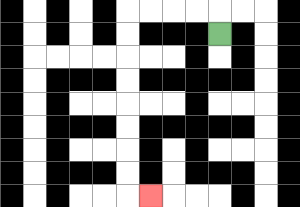{'start': '[9, 1]', 'end': '[6, 8]', 'path_directions': 'U,L,L,L,L,D,D,D,D,D,D,D,D,R', 'path_coordinates': '[[9, 1], [9, 0], [8, 0], [7, 0], [6, 0], [5, 0], [5, 1], [5, 2], [5, 3], [5, 4], [5, 5], [5, 6], [5, 7], [5, 8], [6, 8]]'}